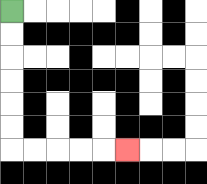{'start': '[0, 0]', 'end': '[5, 6]', 'path_directions': 'D,D,D,D,D,D,R,R,R,R,R', 'path_coordinates': '[[0, 0], [0, 1], [0, 2], [0, 3], [0, 4], [0, 5], [0, 6], [1, 6], [2, 6], [3, 6], [4, 6], [5, 6]]'}